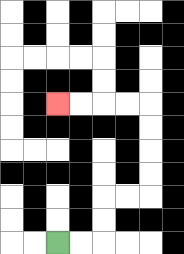{'start': '[2, 10]', 'end': '[2, 4]', 'path_directions': 'R,R,U,U,R,R,U,U,U,U,L,L,L,L', 'path_coordinates': '[[2, 10], [3, 10], [4, 10], [4, 9], [4, 8], [5, 8], [6, 8], [6, 7], [6, 6], [6, 5], [6, 4], [5, 4], [4, 4], [3, 4], [2, 4]]'}